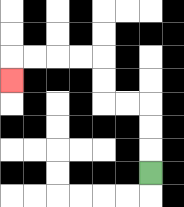{'start': '[6, 7]', 'end': '[0, 3]', 'path_directions': 'U,U,U,L,L,U,U,L,L,L,L,D', 'path_coordinates': '[[6, 7], [6, 6], [6, 5], [6, 4], [5, 4], [4, 4], [4, 3], [4, 2], [3, 2], [2, 2], [1, 2], [0, 2], [0, 3]]'}